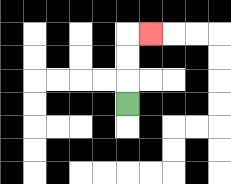{'start': '[5, 4]', 'end': '[6, 1]', 'path_directions': 'U,U,U,R', 'path_coordinates': '[[5, 4], [5, 3], [5, 2], [5, 1], [6, 1]]'}